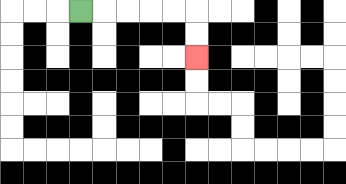{'start': '[3, 0]', 'end': '[8, 2]', 'path_directions': 'R,R,R,R,R,D,D', 'path_coordinates': '[[3, 0], [4, 0], [5, 0], [6, 0], [7, 0], [8, 0], [8, 1], [8, 2]]'}